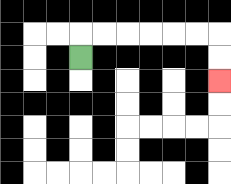{'start': '[3, 2]', 'end': '[9, 3]', 'path_directions': 'U,R,R,R,R,R,R,D,D', 'path_coordinates': '[[3, 2], [3, 1], [4, 1], [5, 1], [6, 1], [7, 1], [8, 1], [9, 1], [9, 2], [9, 3]]'}